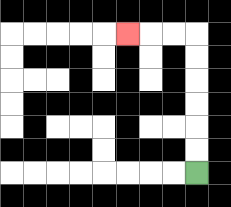{'start': '[8, 7]', 'end': '[5, 1]', 'path_directions': 'U,U,U,U,U,U,L,L,L', 'path_coordinates': '[[8, 7], [8, 6], [8, 5], [8, 4], [8, 3], [8, 2], [8, 1], [7, 1], [6, 1], [5, 1]]'}